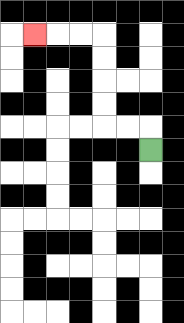{'start': '[6, 6]', 'end': '[1, 1]', 'path_directions': 'U,L,L,U,U,U,U,L,L,L', 'path_coordinates': '[[6, 6], [6, 5], [5, 5], [4, 5], [4, 4], [4, 3], [4, 2], [4, 1], [3, 1], [2, 1], [1, 1]]'}